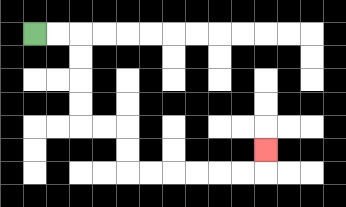{'start': '[1, 1]', 'end': '[11, 6]', 'path_directions': 'R,R,D,D,D,D,R,R,D,D,R,R,R,R,R,R,U', 'path_coordinates': '[[1, 1], [2, 1], [3, 1], [3, 2], [3, 3], [3, 4], [3, 5], [4, 5], [5, 5], [5, 6], [5, 7], [6, 7], [7, 7], [8, 7], [9, 7], [10, 7], [11, 7], [11, 6]]'}